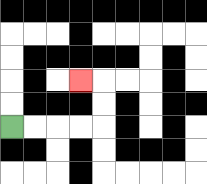{'start': '[0, 5]', 'end': '[3, 3]', 'path_directions': 'R,R,R,R,U,U,L', 'path_coordinates': '[[0, 5], [1, 5], [2, 5], [3, 5], [4, 5], [4, 4], [4, 3], [3, 3]]'}